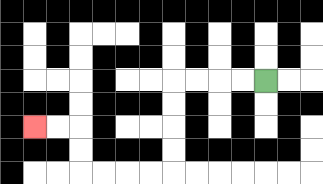{'start': '[11, 3]', 'end': '[1, 5]', 'path_directions': 'L,L,L,L,D,D,D,D,L,L,L,L,U,U,L,L', 'path_coordinates': '[[11, 3], [10, 3], [9, 3], [8, 3], [7, 3], [7, 4], [7, 5], [7, 6], [7, 7], [6, 7], [5, 7], [4, 7], [3, 7], [3, 6], [3, 5], [2, 5], [1, 5]]'}